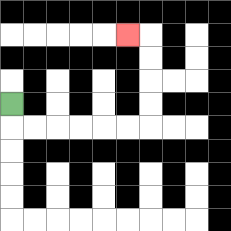{'start': '[0, 4]', 'end': '[5, 1]', 'path_directions': 'D,R,R,R,R,R,R,U,U,U,U,L', 'path_coordinates': '[[0, 4], [0, 5], [1, 5], [2, 5], [3, 5], [4, 5], [5, 5], [6, 5], [6, 4], [6, 3], [6, 2], [6, 1], [5, 1]]'}